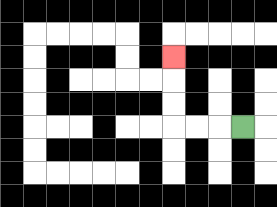{'start': '[10, 5]', 'end': '[7, 2]', 'path_directions': 'L,L,L,U,U,U', 'path_coordinates': '[[10, 5], [9, 5], [8, 5], [7, 5], [7, 4], [7, 3], [7, 2]]'}